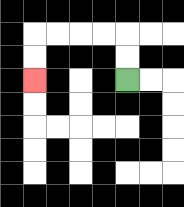{'start': '[5, 3]', 'end': '[1, 3]', 'path_directions': 'U,U,L,L,L,L,D,D', 'path_coordinates': '[[5, 3], [5, 2], [5, 1], [4, 1], [3, 1], [2, 1], [1, 1], [1, 2], [1, 3]]'}